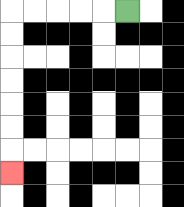{'start': '[5, 0]', 'end': '[0, 7]', 'path_directions': 'L,L,L,L,L,D,D,D,D,D,D,D', 'path_coordinates': '[[5, 0], [4, 0], [3, 0], [2, 0], [1, 0], [0, 0], [0, 1], [0, 2], [0, 3], [0, 4], [0, 5], [0, 6], [0, 7]]'}